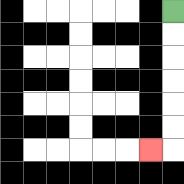{'start': '[7, 0]', 'end': '[6, 6]', 'path_directions': 'D,D,D,D,D,D,L', 'path_coordinates': '[[7, 0], [7, 1], [7, 2], [7, 3], [7, 4], [7, 5], [7, 6], [6, 6]]'}